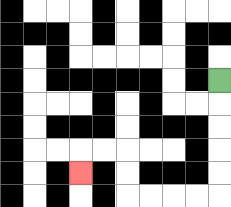{'start': '[9, 3]', 'end': '[3, 7]', 'path_directions': 'D,D,D,D,D,L,L,L,L,U,U,L,L,D', 'path_coordinates': '[[9, 3], [9, 4], [9, 5], [9, 6], [9, 7], [9, 8], [8, 8], [7, 8], [6, 8], [5, 8], [5, 7], [5, 6], [4, 6], [3, 6], [3, 7]]'}